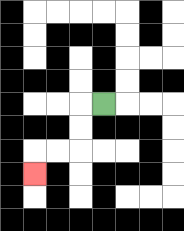{'start': '[4, 4]', 'end': '[1, 7]', 'path_directions': 'L,D,D,L,L,D', 'path_coordinates': '[[4, 4], [3, 4], [3, 5], [3, 6], [2, 6], [1, 6], [1, 7]]'}